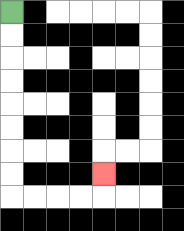{'start': '[0, 0]', 'end': '[4, 7]', 'path_directions': 'D,D,D,D,D,D,D,D,R,R,R,R,U', 'path_coordinates': '[[0, 0], [0, 1], [0, 2], [0, 3], [0, 4], [0, 5], [0, 6], [0, 7], [0, 8], [1, 8], [2, 8], [3, 8], [4, 8], [4, 7]]'}